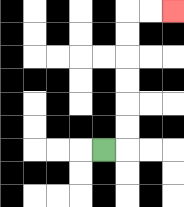{'start': '[4, 6]', 'end': '[7, 0]', 'path_directions': 'R,U,U,U,U,U,U,R,R', 'path_coordinates': '[[4, 6], [5, 6], [5, 5], [5, 4], [5, 3], [5, 2], [5, 1], [5, 0], [6, 0], [7, 0]]'}